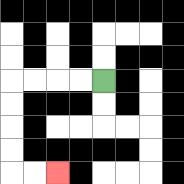{'start': '[4, 3]', 'end': '[2, 7]', 'path_directions': 'L,L,L,L,D,D,D,D,R,R', 'path_coordinates': '[[4, 3], [3, 3], [2, 3], [1, 3], [0, 3], [0, 4], [0, 5], [0, 6], [0, 7], [1, 7], [2, 7]]'}